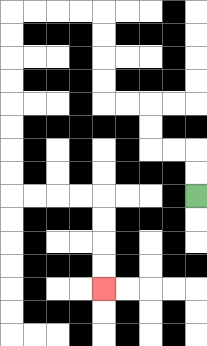{'start': '[8, 8]', 'end': '[4, 12]', 'path_directions': 'U,U,L,L,U,U,L,L,U,U,U,U,L,L,L,L,D,D,D,D,D,D,D,D,R,R,R,R,D,D,D,D', 'path_coordinates': '[[8, 8], [8, 7], [8, 6], [7, 6], [6, 6], [6, 5], [6, 4], [5, 4], [4, 4], [4, 3], [4, 2], [4, 1], [4, 0], [3, 0], [2, 0], [1, 0], [0, 0], [0, 1], [0, 2], [0, 3], [0, 4], [0, 5], [0, 6], [0, 7], [0, 8], [1, 8], [2, 8], [3, 8], [4, 8], [4, 9], [4, 10], [4, 11], [4, 12]]'}